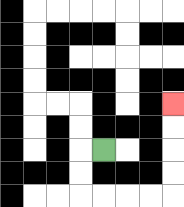{'start': '[4, 6]', 'end': '[7, 4]', 'path_directions': 'L,D,D,R,R,R,R,U,U,U,U', 'path_coordinates': '[[4, 6], [3, 6], [3, 7], [3, 8], [4, 8], [5, 8], [6, 8], [7, 8], [7, 7], [7, 6], [7, 5], [7, 4]]'}